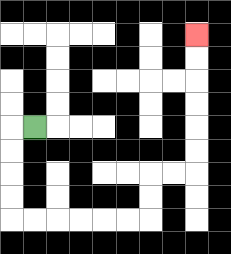{'start': '[1, 5]', 'end': '[8, 1]', 'path_directions': 'L,D,D,D,D,R,R,R,R,R,R,U,U,R,R,U,U,U,U,U,U', 'path_coordinates': '[[1, 5], [0, 5], [0, 6], [0, 7], [0, 8], [0, 9], [1, 9], [2, 9], [3, 9], [4, 9], [5, 9], [6, 9], [6, 8], [6, 7], [7, 7], [8, 7], [8, 6], [8, 5], [8, 4], [8, 3], [8, 2], [8, 1]]'}